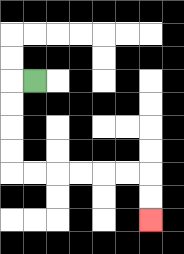{'start': '[1, 3]', 'end': '[6, 9]', 'path_directions': 'L,D,D,D,D,R,R,R,R,R,R,D,D', 'path_coordinates': '[[1, 3], [0, 3], [0, 4], [0, 5], [0, 6], [0, 7], [1, 7], [2, 7], [3, 7], [4, 7], [5, 7], [6, 7], [6, 8], [6, 9]]'}